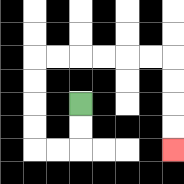{'start': '[3, 4]', 'end': '[7, 6]', 'path_directions': 'D,D,L,L,U,U,U,U,R,R,R,R,R,R,D,D,D,D', 'path_coordinates': '[[3, 4], [3, 5], [3, 6], [2, 6], [1, 6], [1, 5], [1, 4], [1, 3], [1, 2], [2, 2], [3, 2], [4, 2], [5, 2], [6, 2], [7, 2], [7, 3], [7, 4], [7, 5], [7, 6]]'}